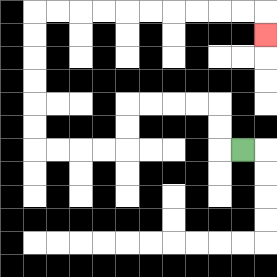{'start': '[10, 6]', 'end': '[11, 1]', 'path_directions': 'L,U,U,L,L,L,L,D,D,L,L,L,L,U,U,U,U,U,U,R,R,R,R,R,R,R,R,R,R,D', 'path_coordinates': '[[10, 6], [9, 6], [9, 5], [9, 4], [8, 4], [7, 4], [6, 4], [5, 4], [5, 5], [5, 6], [4, 6], [3, 6], [2, 6], [1, 6], [1, 5], [1, 4], [1, 3], [1, 2], [1, 1], [1, 0], [2, 0], [3, 0], [4, 0], [5, 0], [6, 0], [7, 0], [8, 0], [9, 0], [10, 0], [11, 0], [11, 1]]'}